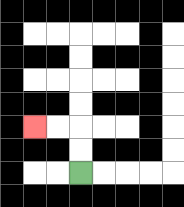{'start': '[3, 7]', 'end': '[1, 5]', 'path_directions': 'U,U,L,L', 'path_coordinates': '[[3, 7], [3, 6], [3, 5], [2, 5], [1, 5]]'}